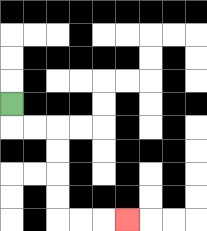{'start': '[0, 4]', 'end': '[5, 9]', 'path_directions': 'D,R,R,D,D,D,D,R,R,R', 'path_coordinates': '[[0, 4], [0, 5], [1, 5], [2, 5], [2, 6], [2, 7], [2, 8], [2, 9], [3, 9], [4, 9], [5, 9]]'}